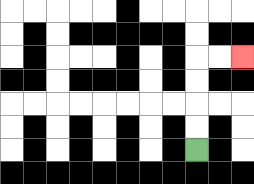{'start': '[8, 6]', 'end': '[10, 2]', 'path_directions': 'U,U,U,U,R,R', 'path_coordinates': '[[8, 6], [8, 5], [8, 4], [8, 3], [8, 2], [9, 2], [10, 2]]'}